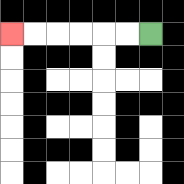{'start': '[6, 1]', 'end': '[0, 1]', 'path_directions': 'L,L,L,L,L,L', 'path_coordinates': '[[6, 1], [5, 1], [4, 1], [3, 1], [2, 1], [1, 1], [0, 1]]'}